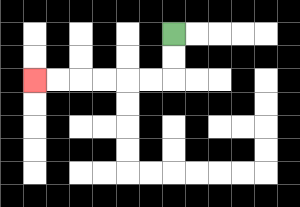{'start': '[7, 1]', 'end': '[1, 3]', 'path_directions': 'D,D,L,L,L,L,L,L', 'path_coordinates': '[[7, 1], [7, 2], [7, 3], [6, 3], [5, 3], [4, 3], [3, 3], [2, 3], [1, 3]]'}